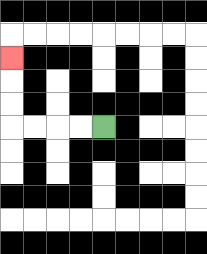{'start': '[4, 5]', 'end': '[0, 2]', 'path_directions': 'L,L,L,L,U,U,U', 'path_coordinates': '[[4, 5], [3, 5], [2, 5], [1, 5], [0, 5], [0, 4], [0, 3], [0, 2]]'}